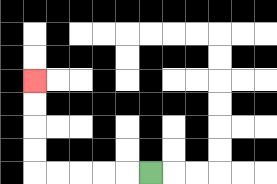{'start': '[6, 7]', 'end': '[1, 3]', 'path_directions': 'L,L,L,L,L,U,U,U,U', 'path_coordinates': '[[6, 7], [5, 7], [4, 7], [3, 7], [2, 7], [1, 7], [1, 6], [1, 5], [1, 4], [1, 3]]'}